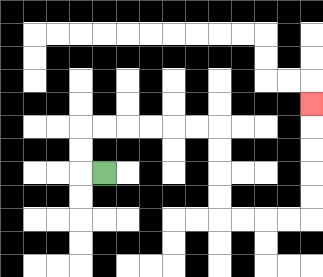{'start': '[4, 7]', 'end': '[13, 4]', 'path_directions': 'L,U,U,R,R,R,R,R,R,D,D,D,D,R,R,R,R,U,U,U,U,U', 'path_coordinates': '[[4, 7], [3, 7], [3, 6], [3, 5], [4, 5], [5, 5], [6, 5], [7, 5], [8, 5], [9, 5], [9, 6], [9, 7], [9, 8], [9, 9], [10, 9], [11, 9], [12, 9], [13, 9], [13, 8], [13, 7], [13, 6], [13, 5], [13, 4]]'}